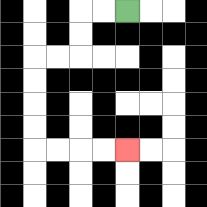{'start': '[5, 0]', 'end': '[5, 6]', 'path_directions': 'L,L,D,D,L,L,D,D,D,D,R,R,R,R', 'path_coordinates': '[[5, 0], [4, 0], [3, 0], [3, 1], [3, 2], [2, 2], [1, 2], [1, 3], [1, 4], [1, 5], [1, 6], [2, 6], [3, 6], [4, 6], [5, 6]]'}